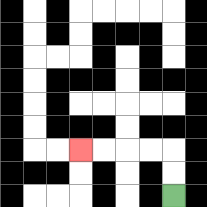{'start': '[7, 8]', 'end': '[3, 6]', 'path_directions': 'U,U,L,L,L,L', 'path_coordinates': '[[7, 8], [7, 7], [7, 6], [6, 6], [5, 6], [4, 6], [3, 6]]'}